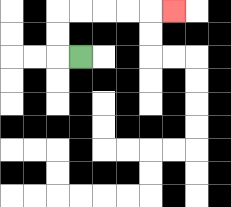{'start': '[3, 2]', 'end': '[7, 0]', 'path_directions': 'L,U,U,R,R,R,R,R', 'path_coordinates': '[[3, 2], [2, 2], [2, 1], [2, 0], [3, 0], [4, 0], [5, 0], [6, 0], [7, 0]]'}